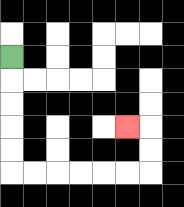{'start': '[0, 2]', 'end': '[5, 5]', 'path_directions': 'D,D,D,D,D,R,R,R,R,R,R,U,U,L', 'path_coordinates': '[[0, 2], [0, 3], [0, 4], [0, 5], [0, 6], [0, 7], [1, 7], [2, 7], [3, 7], [4, 7], [5, 7], [6, 7], [6, 6], [6, 5], [5, 5]]'}